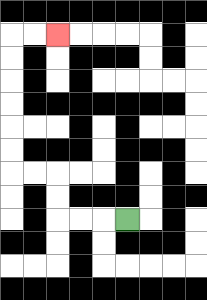{'start': '[5, 9]', 'end': '[2, 1]', 'path_directions': 'L,L,L,U,U,L,L,U,U,U,U,U,U,R,R', 'path_coordinates': '[[5, 9], [4, 9], [3, 9], [2, 9], [2, 8], [2, 7], [1, 7], [0, 7], [0, 6], [0, 5], [0, 4], [0, 3], [0, 2], [0, 1], [1, 1], [2, 1]]'}